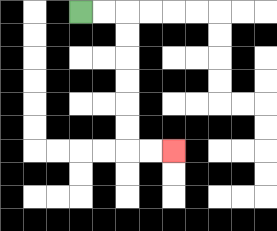{'start': '[3, 0]', 'end': '[7, 6]', 'path_directions': 'R,R,D,D,D,D,D,D,R,R', 'path_coordinates': '[[3, 0], [4, 0], [5, 0], [5, 1], [5, 2], [5, 3], [5, 4], [5, 5], [5, 6], [6, 6], [7, 6]]'}